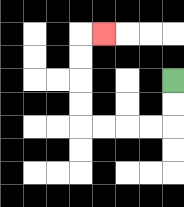{'start': '[7, 3]', 'end': '[4, 1]', 'path_directions': 'D,D,L,L,L,L,U,U,U,U,R', 'path_coordinates': '[[7, 3], [7, 4], [7, 5], [6, 5], [5, 5], [4, 5], [3, 5], [3, 4], [3, 3], [3, 2], [3, 1], [4, 1]]'}